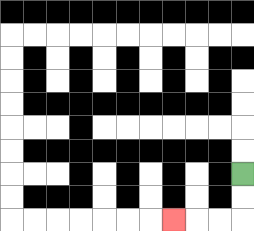{'start': '[10, 7]', 'end': '[7, 9]', 'path_directions': 'D,D,L,L,L', 'path_coordinates': '[[10, 7], [10, 8], [10, 9], [9, 9], [8, 9], [7, 9]]'}